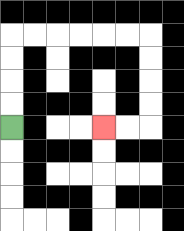{'start': '[0, 5]', 'end': '[4, 5]', 'path_directions': 'U,U,U,U,R,R,R,R,R,R,D,D,D,D,L,L', 'path_coordinates': '[[0, 5], [0, 4], [0, 3], [0, 2], [0, 1], [1, 1], [2, 1], [3, 1], [4, 1], [5, 1], [6, 1], [6, 2], [6, 3], [6, 4], [6, 5], [5, 5], [4, 5]]'}